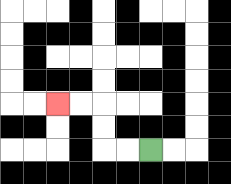{'start': '[6, 6]', 'end': '[2, 4]', 'path_directions': 'L,L,U,U,L,L', 'path_coordinates': '[[6, 6], [5, 6], [4, 6], [4, 5], [4, 4], [3, 4], [2, 4]]'}